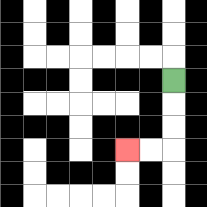{'start': '[7, 3]', 'end': '[5, 6]', 'path_directions': 'D,D,D,L,L', 'path_coordinates': '[[7, 3], [7, 4], [7, 5], [7, 6], [6, 6], [5, 6]]'}